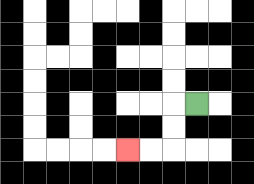{'start': '[8, 4]', 'end': '[5, 6]', 'path_directions': 'L,D,D,L,L', 'path_coordinates': '[[8, 4], [7, 4], [7, 5], [7, 6], [6, 6], [5, 6]]'}